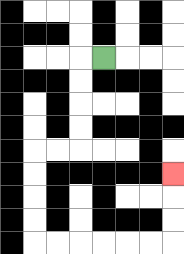{'start': '[4, 2]', 'end': '[7, 7]', 'path_directions': 'L,D,D,D,D,L,L,D,D,D,D,R,R,R,R,R,R,U,U,U', 'path_coordinates': '[[4, 2], [3, 2], [3, 3], [3, 4], [3, 5], [3, 6], [2, 6], [1, 6], [1, 7], [1, 8], [1, 9], [1, 10], [2, 10], [3, 10], [4, 10], [5, 10], [6, 10], [7, 10], [7, 9], [7, 8], [7, 7]]'}